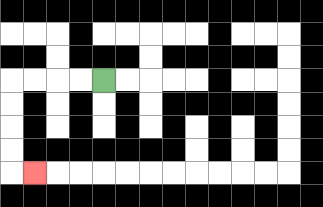{'start': '[4, 3]', 'end': '[1, 7]', 'path_directions': 'L,L,L,L,D,D,D,D,R', 'path_coordinates': '[[4, 3], [3, 3], [2, 3], [1, 3], [0, 3], [0, 4], [0, 5], [0, 6], [0, 7], [1, 7]]'}